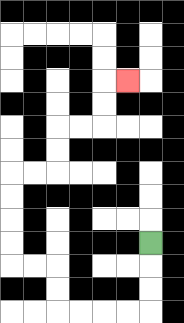{'start': '[6, 10]', 'end': '[5, 3]', 'path_directions': 'D,D,D,L,L,L,L,U,U,L,L,U,U,U,U,R,R,U,U,R,R,U,U,R', 'path_coordinates': '[[6, 10], [6, 11], [6, 12], [6, 13], [5, 13], [4, 13], [3, 13], [2, 13], [2, 12], [2, 11], [1, 11], [0, 11], [0, 10], [0, 9], [0, 8], [0, 7], [1, 7], [2, 7], [2, 6], [2, 5], [3, 5], [4, 5], [4, 4], [4, 3], [5, 3]]'}